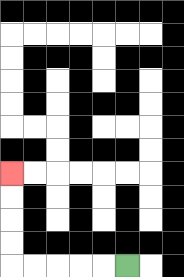{'start': '[5, 11]', 'end': '[0, 7]', 'path_directions': 'L,L,L,L,L,U,U,U,U', 'path_coordinates': '[[5, 11], [4, 11], [3, 11], [2, 11], [1, 11], [0, 11], [0, 10], [0, 9], [0, 8], [0, 7]]'}